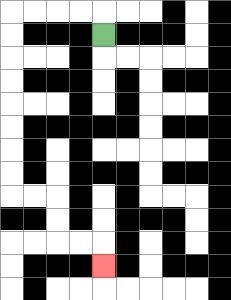{'start': '[4, 1]', 'end': '[4, 11]', 'path_directions': 'U,L,L,L,L,D,D,D,D,D,D,D,D,R,R,D,D,R,R,D', 'path_coordinates': '[[4, 1], [4, 0], [3, 0], [2, 0], [1, 0], [0, 0], [0, 1], [0, 2], [0, 3], [0, 4], [0, 5], [0, 6], [0, 7], [0, 8], [1, 8], [2, 8], [2, 9], [2, 10], [3, 10], [4, 10], [4, 11]]'}